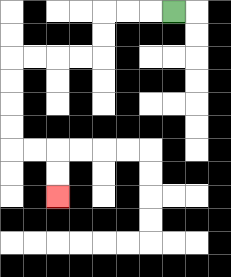{'start': '[7, 0]', 'end': '[2, 8]', 'path_directions': 'L,L,L,D,D,L,L,L,L,D,D,D,D,R,R,D,D', 'path_coordinates': '[[7, 0], [6, 0], [5, 0], [4, 0], [4, 1], [4, 2], [3, 2], [2, 2], [1, 2], [0, 2], [0, 3], [0, 4], [0, 5], [0, 6], [1, 6], [2, 6], [2, 7], [2, 8]]'}